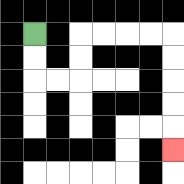{'start': '[1, 1]', 'end': '[7, 6]', 'path_directions': 'D,D,R,R,U,U,R,R,R,R,D,D,D,D,D', 'path_coordinates': '[[1, 1], [1, 2], [1, 3], [2, 3], [3, 3], [3, 2], [3, 1], [4, 1], [5, 1], [6, 1], [7, 1], [7, 2], [7, 3], [7, 4], [7, 5], [7, 6]]'}